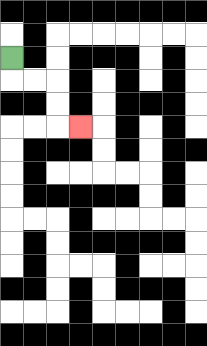{'start': '[0, 2]', 'end': '[3, 5]', 'path_directions': 'D,R,R,D,D,R', 'path_coordinates': '[[0, 2], [0, 3], [1, 3], [2, 3], [2, 4], [2, 5], [3, 5]]'}